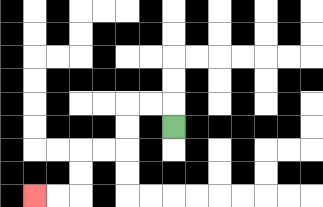{'start': '[7, 5]', 'end': '[1, 8]', 'path_directions': 'U,L,L,D,D,L,L,D,D,L,L', 'path_coordinates': '[[7, 5], [7, 4], [6, 4], [5, 4], [5, 5], [5, 6], [4, 6], [3, 6], [3, 7], [3, 8], [2, 8], [1, 8]]'}